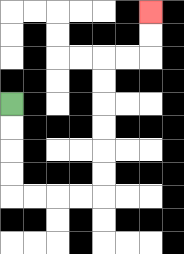{'start': '[0, 4]', 'end': '[6, 0]', 'path_directions': 'D,D,D,D,R,R,R,R,U,U,U,U,U,U,R,R,U,U', 'path_coordinates': '[[0, 4], [0, 5], [0, 6], [0, 7], [0, 8], [1, 8], [2, 8], [3, 8], [4, 8], [4, 7], [4, 6], [4, 5], [4, 4], [4, 3], [4, 2], [5, 2], [6, 2], [6, 1], [6, 0]]'}